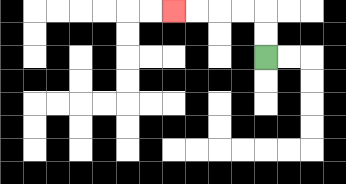{'start': '[11, 2]', 'end': '[7, 0]', 'path_directions': 'U,U,L,L,L,L', 'path_coordinates': '[[11, 2], [11, 1], [11, 0], [10, 0], [9, 0], [8, 0], [7, 0]]'}